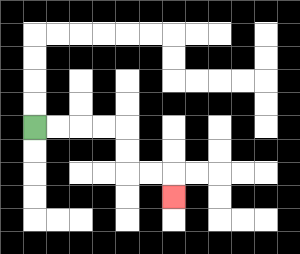{'start': '[1, 5]', 'end': '[7, 8]', 'path_directions': 'R,R,R,R,D,D,R,R,D', 'path_coordinates': '[[1, 5], [2, 5], [3, 5], [4, 5], [5, 5], [5, 6], [5, 7], [6, 7], [7, 7], [7, 8]]'}